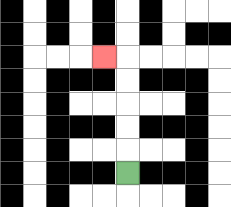{'start': '[5, 7]', 'end': '[4, 2]', 'path_directions': 'U,U,U,U,U,L', 'path_coordinates': '[[5, 7], [5, 6], [5, 5], [5, 4], [5, 3], [5, 2], [4, 2]]'}